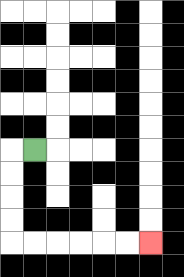{'start': '[1, 6]', 'end': '[6, 10]', 'path_directions': 'L,D,D,D,D,R,R,R,R,R,R', 'path_coordinates': '[[1, 6], [0, 6], [0, 7], [0, 8], [0, 9], [0, 10], [1, 10], [2, 10], [3, 10], [4, 10], [5, 10], [6, 10]]'}